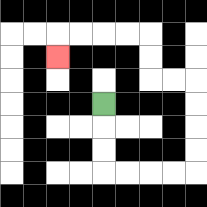{'start': '[4, 4]', 'end': '[2, 2]', 'path_directions': 'D,D,D,R,R,R,R,U,U,U,U,L,L,U,U,L,L,L,L,D', 'path_coordinates': '[[4, 4], [4, 5], [4, 6], [4, 7], [5, 7], [6, 7], [7, 7], [8, 7], [8, 6], [8, 5], [8, 4], [8, 3], [7, 3], [6, 3], [6, 2], [6, 1], [5, 1], [4, 1], [3, 1], [2, 1], [2, 2]]'}